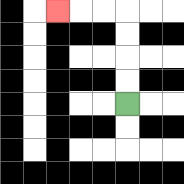{'start': '[5, 4]', 'end': '[2, 0]', 'path_directions': 'U,U,U,U,L,L,L', 'path_coordinates': '[[5, 4], [5, 3], [5, 2], [5, 1], [5, 0], [4, 0], [3, 0], [2, 0]]'}